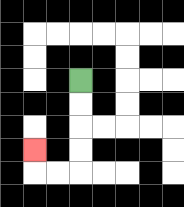{'start': '[3, 3]', 'end': '[1, 6]', 'path_directions': 'D,D,D,D,L,L,U', 'path_coordinates': '[[3, 3], [3, 4], [3, 5], [3, 6], [3, 7], [2, 7], [1, 7], [1, 6]]'}